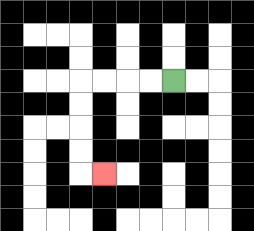{'start': '[7, 3]', 'end': '[4, 7]', 'path_directions': 'L,L,L,L,D,D,D,D,R', 'path_coordinates': '[[7, 3], [6, 3], [5, 3], [4, 3], [3, 3], [3, 4], [3, 5], [3, 6], [3, 7], [4, 7]]'}